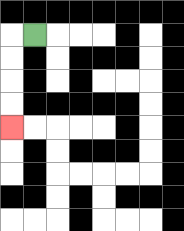{'start': '[1, 1]', 'end': '[0, 5]', 'path_directions': 'L,D,D,D,D', 'path_coordinates': '[[1, 1], [0, 1], [0, 2], [0, 3], [0, 4], [0, 5]]'}